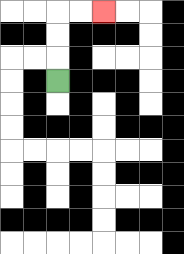{'start': '[2, 3]', 'end': '[4, 0]', 'path_directions': 'U,U,U,R,R', 'path_coordinates': '[[2, 3], [2, 2], [2, 1], [2, 0], [3, 0], [4, 0]]'}